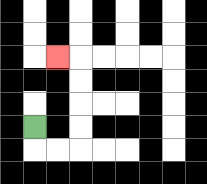{'start': '[1, 5]', 'end': '[2, 2]', 'path_directions': 'D,R,R,U,U,U,U,L', 'path_coordinates': '[[1, 5], [1, 6], [2, 6], [3, 6], [3, 5], [3, 4], [3, 3], [3, 2], [2, 2]]'}